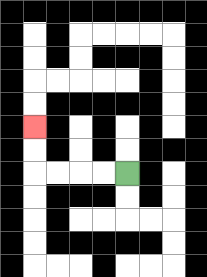{'start': '[5, 7]', 'end': '[1, 5]', 'path_directions': 'L,L,L,L,U,U', 'path_coordinates': '[[5, 7], [4, 7], [3, 7], [2, 7], [1, 7], [1, 6], [1, 5]]'}